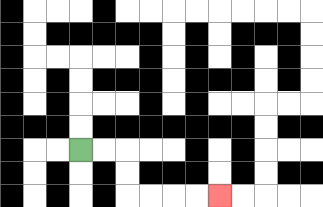{'start': '[3, 6]', 'end': '[9, 8]', 'path_directions': 'R,R,D,D,R,R,R,R', 'path_coordinates': '[[3, 6], [4, 6], [5, 6], [5, 7], [5, 8], [6, 8], [7, 8], [8, 8], [9, 8]]'}